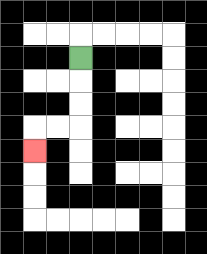{'start': '[3, 2]', 'end': '[1, 6]', 'path_directions': 'D,D,D,L,L,D', 'path_coordinates': '[[3, 2], [3, 3], [3, 4], [3, 5], [2, 5], [1, 5], [1, 6]]'}